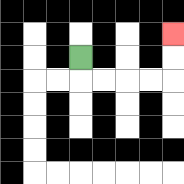{'start': '[3, 2]', 'end': '[7, 1]', 'path_directions': 'D,R,R,R,R,U,U', 'path_coordinates': '[[3, 2], [3, 3], [4, 3], [5, 3], [6, 3], [7, 3], [7, 2], [7, 1]]'}